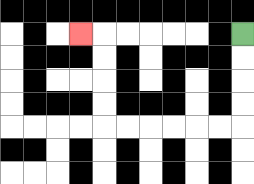{'start': '[10, 1]', 'end': '[3, 1]', 'path_directions': 'D,D,D,D,L,L,L,L,L,L,U,U,U,U,L', 'path_coordinates': '[[10, 1], [10, 2], [10, 3], [10, 4], [10, 5], [9, 5], [8, 5], [7, 5], [6, 5], [5, 5], [4, 5], [4, 4], [4, 3], [4, 2], [4, 1], [3, 1]]'}